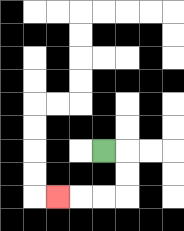{'start': '[4, 6]', 'end': '[2, 8]', 'path_directions': 'R,D,D,L,L,L', 'path_coordinates': '[[4, 6], [5, 6], [5, 7], [5, 8], [4, 8], [3, 8], [2, 8]]'}